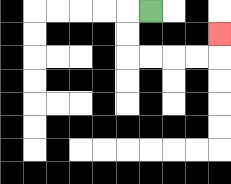{'start': '[6, 0]', 'end': '[9, 1]', 'path_directions': 'L,D,D,R,R,R,R,U', 'path_coordinates': '[[6, 0], [5, 0], [5, 1], [5, 2], [6, 2], [7, 2], [8, 2], [9, 2], [9, 1]]'}